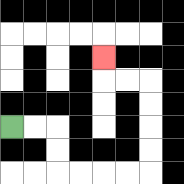{'start': '[0, 5]', 'end': '[4, 2]', 'path_directions': 'R,R,D,D,R,R,R,R,U,U,U,U,L,L,U', 'path_coordinates': '[[0, 5], [1, 5], [2, 5], [2, 6], [2, 7], [3, 7], [4, 7], [5, 7], [6, 7], [6, 6], [6, 5], [6, 4], [6, 3], [5, 3], [4, 3], [4, 2]]'}